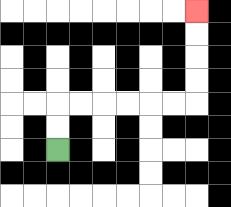{'start': '[2, 6]', 'end': '[8, 0]', 'path_directions': 'U,U,R,R,R,R,R,R,U,U,U,U', 'path_coordinates': '[[2, 6], [2, 5], [2, 4], [3, 4], [4, 4], [5, 4], [6, 4], [7, 4], [8, 4], [8, 3], [8, 2], [8, 1], [8, 0]]'}